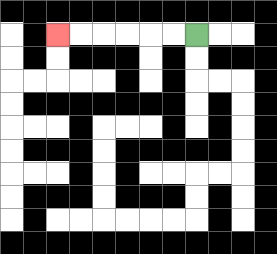{'start': '[8, 1]', 'end': '[2, 1]', 'path_directions': 'L,L,L,L,L,L', 'path_coordinates': '[[8, 1], [7, 1], [6, 1], [5, 1], [4, 1], [3, 1], [2, 1]]'}